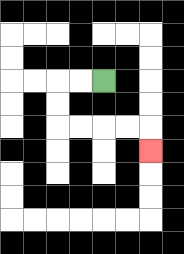{'start': '[4, 3]', 'end': '[6, 6]', 'path_directions': 'L,L,D,D,R,R,R,R,D', 'path_coordinates': '[[4, 3], [3, 3], [2, 3], [2, 4], [2, 5], [3, 5], [4, 5], [5, 5], [6, 5], [6, 6]]'}